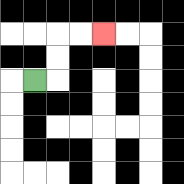{'start': '[1, 3]', 'end': '[4, 1]', 'path_directions': 'R,U,U,R,R', 'path_coordinates': '[[1, 3], [2, 3], [2, 2], [2, 1], [3, 1], [4, 1]]'}